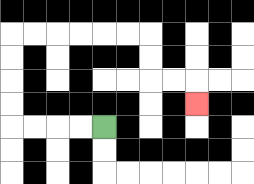{'start': '[4, 5]', 'end': '[8, 4]', 'path_directions': 'L,L,L,L,U,U,U,U,R,R,R,R,R,R,D,D,R,R,D', 'path_coordinates': '[[4, 5], [3, 5], [2, 5], [1, 5], [0, 5], [0, 4], [0, 3], [0, 2], [0, 1], [1, 1], [2, 1], [3, 1], [4, 1], [5, 1], [6, 1], [6, 2], [6, 3], [7, 3], [8, 3], [8, 4]]'}